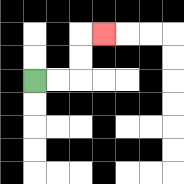{'start': '[1, 3]', 'end': '[4, 1]', 'path_directions': 'R,R,U,U,R', 'path_coordinates': '[[1, 3], [2, 3], [3, 3], [3, 2], [3, 1], [4, 1]]'}